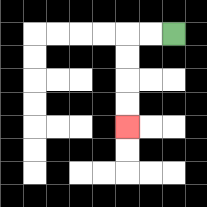{'start': '[7, 1]', 'end': '[5, 5]', 'path_directions': 'L,L,D,D,D,D', 'path_coordinates': '[[7, 1], [6, 1], [5, 1], [5, 2], [5, 3], [5, 4], [5, 5]]'}